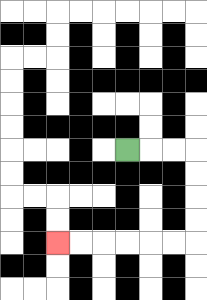{'start': '[5, 6]', 'end': '[2, 10]', 'path_directions': 'R,R,R,D,D,D,D,L,L,L,L,L,L', 'path_coordinates': '[[5, 6], [6, 6], [7, 6], [8, 6], [8, 7], [8, 8], [8, 9], [8, 10], [7, 10], [6, 10], [5, 10], [4, 10], [3, 10], [2, 10]]'}